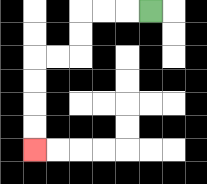{'start': '[6, 0]', 'end': '[1, 6]', 'path_directions': 'L,L,L,D,D,L,L,D,D,D,D', 'path_coordinates': '[[6, 0], [5, 0], [4, 0], [3, 0], [3, 1], [3, 2], [2, 2], [1, 2], [1, 3], [1, 4], [1, 5], [1, 6]]'}